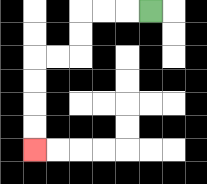{'start': '[6, 0]', 'end': '[1, 6]', 'path_directions': 'L,L,L,D,D,L,L,D,D,D,D', 'path_coordinates': '[[6, 0], [5, 0], [4, 0], [3, 0], [3, 1], [3, 2], [2, 2], [1, 2], [1, 3], [1, 4], [1, 5], [1, 6]]'}